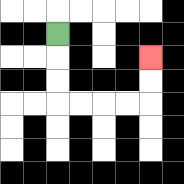{'start': '[2, 1]', 'end': '[6, 2]', 'path_directions': 'D,D,D,R,R,R,R,U,U', 'path_coordinates': '[[2, 1], [2, 2], [2, 3], [2, 4], [3, 4], [4, 4], [5, 4], [6, 4], [6, 3], [6, 2]]'}